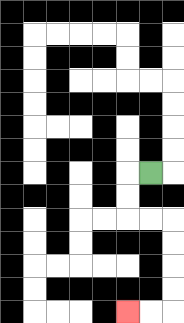{'start': '[6, 7]', 'end': '[5, 13]', 'path_directions': 'L,D,D,R,R,D,D,D,D,L,L', 'path_coordinates': '[[6, 7], [5, 7], [5, 8], [5, 9], [6, 9], [7, 9], [7, 10], [7, 11], [7, 12], [7, 13], [6, 13], [5, 13]]'}